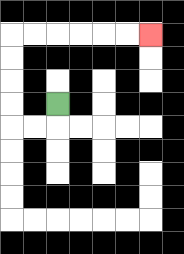{'start': '[2, 4]', 'end': '[6, 1]', 'path_directions': 'D,L,L,U,U,U,U,R,R,R,R,R,R', 'path_coordinates': '[[2, 4], [2, 5], [1, 5], [0, 5], [0, 4], [0, 3], [0, 2], [0, 1], [1, 1], [2, 1], [3, 1], [4, 1], [5, 1], [6, 1]]'}